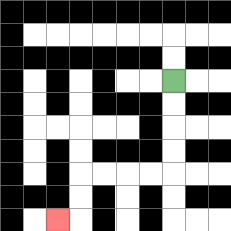{'start': '[7, 3]', 'end': '[2, 9]', 'path_directions': 'D,D,D,D,L,L,L,L,D,D,L', 'path_coordinates': '[[7, 3], [7, 4], [7, 5], [7, 6], [7, 7], [6, 7], [5, 7], [4, 7], [3, 7], [3, 8], [3, 9], [2, 9]]'}